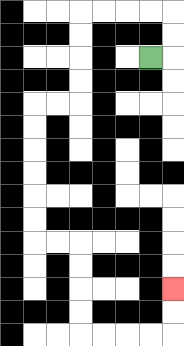{'start': '[6, 2]', 'end': '[7, 12]', 'path_directions': 'R,U,U,L,L,L,L,D,D,D,D,L,L,D,D,D,D,D,D,R,R,D,D,D,D,R,R,R,R,U,U', 'path_coordinates': '[[6, 2], [7, 2], [7, 1], [7, 0], [6, 0], [5, 0], [4, 0], [3, 0], [3, 1], [3, 2], [3, 3], [3, 4], [2, 4], [1, 4], [1, 5], [1, 6], [1, 7], [1, 8], [1, 9], [1, 10], [2, 10], [3, 10], [3, 11], [3, 12], [3, 13], [3, 14], [4, 14], [5, 14], [6, 14], [7, 14], [7, 13], [7, 12]]'}